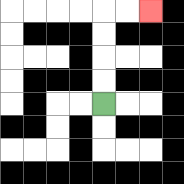{'start': '[4, 4]', 'end': '[6, 0]', 'path_directions': 'U,U,U,U,R,R', 'path_coordinates': '[[4, 4], [4, 3], [4, 2], [4, 1], [4, 0], [5, 0], [6, 0]]'}